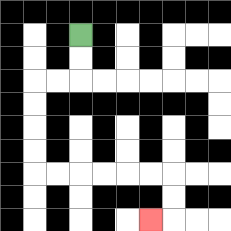{'start': '[3, 1]', 'end': '[6, 9]', 'path_directions': 'D,D,L,L,D,D,D,D,R,R,R,R,R,R,D,D,L', 'path_coordinates': '[[3, 1], [3, 2], [3, 3], [2, 3], [1, 3], [1, 4], [1, 5], [1, 6], [1, 7], [2, 7], [3, 7], [4, 7], [5, 7], [6, 7], [7, 7], [7, 8], [7, 9], [6, 9]]'}